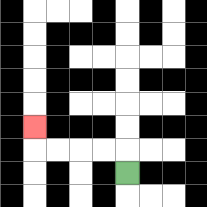{'start': '[5, 7]', 'end': '[1, 5]', 'path_directions': 'U,L,L,L,L,U', 'path_coordinates': '[[5, 7], [5, 6], [4, 6], [3, 6], [2, 6], [1, 6], [1, 5]]'}